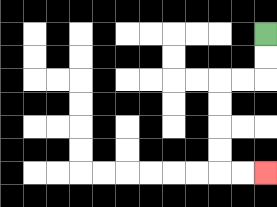{'start': '[11, 1]', 'end': '[11, 7]', 'path_directions': 'D,D,L,L,D,D,D,D,R,R', 'path_coordinates': '[[11, 1], [11, 2], [11, 3], [10, 3], [9, 3], [9, 4], [9, 5], [9, 6], [9, 7], [10, 7], [11, 7]]'}